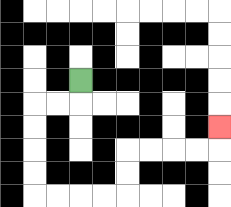{'start': '[3, 3]', 'end': '[9, 5]', 'path_directions': 'D,L,L,D,D,D,D,R,R,R,R,U,U,R,R,R,R,U', 'path_coordinates': '[[3, 3], [3, 4], [2, 4], [1, 4], [1, 5], [1, 6], [1, 7], [1, 8], [2, 8], [3, 8], [4, 8], [5, 8], [5, 7], [5, 6], [6, 6], [7, 6], [8, 6], [9, 6], [9, 5]]'}